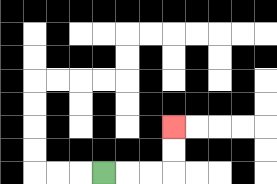{'start': '[4, 7]', 'end': '[7, 5]', 'path_directions': 'R,R,R,U,U', 'path_coordinates': '[[4, 7], [5, 7], [6, 7], [7, 7], [7, 6], [7, 5]]'}